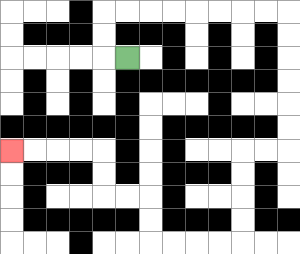{'start': '[5, 2]', 'end': '[0, 6]', 'path_directions': 'L,U,U,R,R,R,R,R,R,R,R,D,D,D,D,D,D,L,L,D,D,D,D,L,L,L,L,U,U,L,L,U,U,L,L,L,L', 'path_coordinates': '[[5, 2], [4, 2], [4, 1], [4, 0], [5, 0], [6, 0], [7, 0], [8, 0], [9, 0], [10, 0], [11, 0], [12, 0], [12, 1], [12, 2], [12, 3], [12, 4], [12, 5], [12, 6], [11, 6], [10, 6], [10, 7], [10, 8], [10, 9], [10, 10], [9, 10], [8, 10], [7, 10], [6, 10], [6, 9], [6, 8], [5, 8], [4, 8], [4, 7], [4, 6], [3, 6], [2, 6], [1, 6], [0, 6]]'}